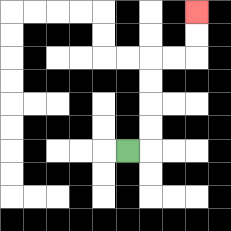{'start': '[5, 6]', 'end': '[8, 0]', 'path_directions': 'R,U,U,U,U,R,R,U,U', 'path_coordinates': '[[5, 6], [6, 6], [6, 5], [6, 4], [6, 3], [6, 2], [7, 2], [8, 2], [8, 1], [8, 0]]'}